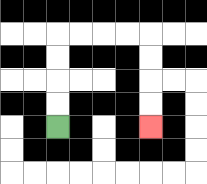{'start': '[2, 5]', 'end': '[6, 5]', 'path_directions': 'U,U,U,U,R,R,R,R,D,D,D,D', 'path_coordinates': '[[2, 5], [2, 4], [2, 3], [2, 2], [2, 1], [3, 1], [4, 1], [5, 1], [6, 1], [6, 2], [6, 3], [6, 4], [6, 5]]'}